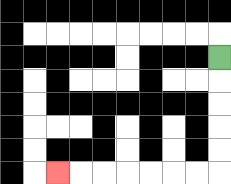{'start': '[9, 2]', 'end': '[2, 7]', 'path_directions': 'D,D,D,D,D,L,L,L,L,L,L,L', 'path_coordinates': '[[9, 2], [9, 3], [9, 4], [9, 5], [9, 6], [9, 7], [8, 7], [7, 7], [6, 7], [5, 7], [4, 7], [3, 7], [2, 7]]'}